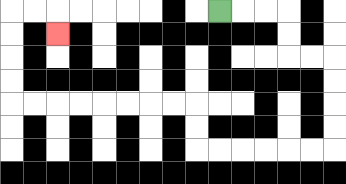{'start': '[9, 0]', 'end': '[2, 1]', 'path_directions': 'R,R,R,D,D,R,R,D,D,D,D,L,L,L,L,L,L,U,U,L,L,L,L,L,L,L,L,U,U,U,U,R,R,D', 'path_coordinates': '[[9, 0], [10, 0], [11, 0], [12, 0], [12, 1], [12, 2], [13, 2], [14, 2], [14, 3], [14, 4], [14, 5], [14, 6], [13, 6], [12, 6], [11, 6], [10, 6], [9, 6], [8, 6], [8, 5], [8, 4], [7, 4], [6, 4], [5, 4], [4, 4], [3, 4], [2, 4], [1, 4], [0, 4], [0, 3], [0, 2], [0, 1], [0, 0], [1, 0], [2, 0], [2, 1]]'}